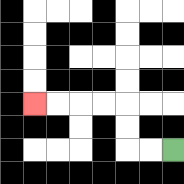{'start': '[7, 6]', 'end': '[1, 4]', 'path_directions': 'L,L,U,U,L,L,L,L', 'path_coordinates': '[[7, 6], [6, 6], [5, 6], [5, 5], [5, 4], [4, 4], [3, 4], [2, 4], [1, 4]]'}